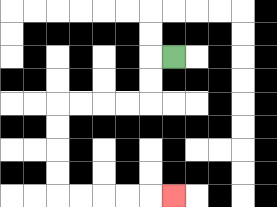{'start': '[7, 2]', 'end': '[7, 8]', 'path_directions': 'L,D,D,L,L,L,L,D,D,D,D,R,R,R,R,R', 'path_coordinates': '[[7, 2], [6, 2], [6, 3], [6, 4], [5, 4], [4, 4], [3, 4], [2, 4], [2, 5], [2, 6], [2, 7], [2, 8], [3, 8], [4, 8], [5, 8], [6, 8], [7, 8]]'}